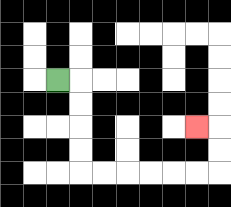{'start': '[2, 3]', 'end': '[8, 5]', 'path_directions': 'R,D,D,D,D,R,R,R,R,R,R,U,U,L', 'path_coordinates': '[[2, 3], [3, 3], [3, 4], [3, 5], [3, 6], [3, 7], [4, 7], [5, 7], [6, 7], [7, 7], [8, 7], [9, 7], [9, 6], [9, 5], [8, 5]]'}